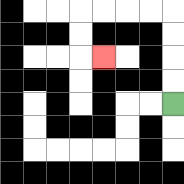{'start': '[7, 4]', 'end': '[4, 2]', 'path_directions': 'U,U,U,U,L,L,L,L,D,D,R', 'path_coordinates': '[[7, 4], [7, 3], [7, 2], [7, 1], [7, 0], [6, 0], [5, 0], [4, 0], [3, 0], [3, 1], [3, 2], [4, 2]]'}